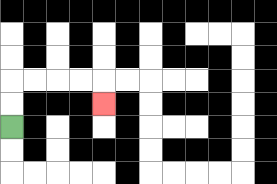{'start': '[0, 5]', 'end': '[4, 4]', 'path_directions': 'U,U,R,R,R,R,D', 'path_coordinates': '[[0, 5], [0, 4], [0, 3], [1, 3], [2, 3], [3, 3], [4, 3], [4, 4]]'}